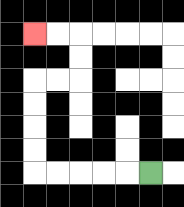{'start': '[6, 7]', 'end': '[1, 1]', 'path_directions': 'L,L,L,L,L,U,U,U,U,R,R,U,U,L,L', 'path_coordinates': '[[6, 7], [5, 7], [4, 7], [3, 7], [2, 7], [1, 7], [1, 6], [1, 5], [1, 4], [1, 3], [2, 3], [3, 3], [3, 2], [3, 1], [2, 1], [1, 1]]'}